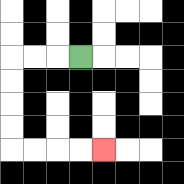{'start': '[3, 2]', 'end': '[4, 6]', 'path_directions': 'L,L,L,D,D,D,D,R,R,R,R', 'path_coordinates': '[[3, 2], [2, 2], [1, 2], [0, 2], [0, 3], [0, 4], [0, 5], [0, 6], [1, 6], [2, 6], [3, 6], [4, 6]]'}